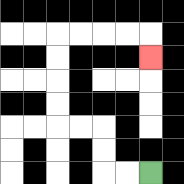{'start': '[6, 7]', 'end': '[6, 2]', 'path_directions': 'L,L,U,U,L,L,U,U,U,U,R,R,R,R,D', 'path_coordinates': '[[6, 7], [5, 7], [4, 7], [4, 6], [4, 5], [3, 5], [2, 5], [2, 4], [2, 3], [2, 2], [2, 1], [3, 1], [4, 1], [5, 1], [6, 1], [6, 2]]'}